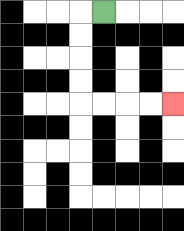{'start': '[4, 0]', 'end': '[7, 4]', 'path_directions': 'L,D,D,D,D,R,R,R,R', 'path_coordinates': '[[4, 0], [3, 0], [3, 1], [3, 2], [3, 3], [3, 4], [4, 4], [5, 4], [6, 4], [7, 4]]'}